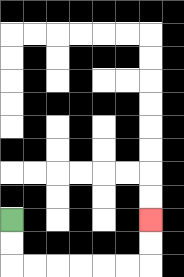{'start': '[0, 9]', 'end': '[6, 9]', 'path_directions': 'D,D,R,R,R,R,R,R,U,U', 'path_coordinates': '[[0, 9], [0, 10], [0, 11], [1, 11], [2, 11], [3, 11], [4, 11], [5, 11], [6, 11], [6, 10], [6, 9]]'}